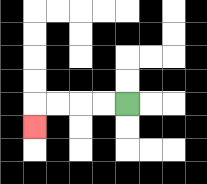{'start': '[5, 4]', 'end': '[1, 5]', 'path_directions': 'L,L,L,L,D', 'path_coordinates': '[[5, 4], [4, 4], [3, 4], [2, 4], [1, 4], [1, 5]]'}